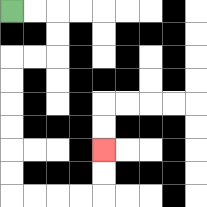{'start': '[0, 0]', 'end': '[4, 6]', 'path_directions': 'R,R,D,D,L,L,D,D,D,D,D,D,R,R,R,R,U,U', 'path_coordinates': '[[0, 0], [1, 0], [2, 0], [2, 1], [2, 2], [1, 2], [0, 2], [0, 3], [0, 4], [0, 5], [0, 6], [0, 7], [0, 8], [1, 8], [2, 8], [3, 8], [4, 8], [4, 7], [4, 6]]'}